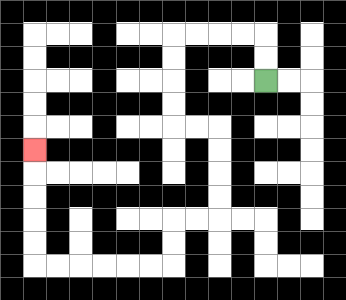{'start': '[11, 3]', 'end': '[1, 6]', 'path_directions': 'U,U,L,L,L,L,D,D,D,D,R,R,D,D,D,D,L,L,D,D,L,L,L,L,L,L,U,U,U,U,U', 'path_coordinates': '[[11, 3], [11, 2], [11, 1], [10, 1], [9, 1], [8, 1], [7, 1], [7, 2], [7, 3], [7, 4], [7, 5], [8, 5], [9, 5], [9, 6], [9, 7], [9, 8], [9, 9], [8, 9], [7, 9], [7, 10], [7, 11], [6, 11], [5, 11], [4, 11], [3, 11], [2, 11], [1, 11], [1, 10], [1, 9], [1, 8], [1, 7], [1, 6]]'}